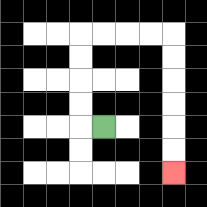{'start': '[4, 5]', 'end': '[7, 7]', 'path_directions': 'L,U,U,U,U,R,R,R,R,D,D,D,D,D,D', 'path_coordinates': '[[4, 5], [3, 5], [3, 4], [3, 3], [3, 2], [3, 1], [4, 1], [5, 1], [6, 1], [7, 1], [7, 2], [7, 3], [7, 4], [7, 5], [7, 6], [7, 7]]'}